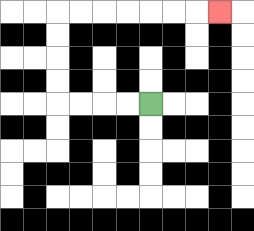{'start': '[6, 4]', 'end': '[9, 0]', 'path_directions': 'L,L,L,L,U,U,U,U,R,R,R,R,R,R,R', 'path_coordinates': '[[6, 4], [5, 4], [4, 4], [3, 4], [2, 4], [2, 3], [2, 2], [2, 1], [2, 0], [3, 0], [4, 0], [5, 0], [6, 0], [7, 0], [8, 0], [9, 0]]'}